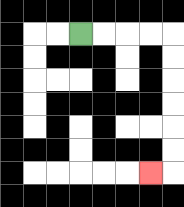{'start': '[3, 1]', 'end': '[6, 7]', 'path_directions': 'R,R,R,R,D,D,D,D,D,D,L', 'path_coordinates': '[[3, 1], [4, 1], [5, 1], [6, 1], [7, 1], [7, 2], [7, 3], [7, 4], [7, 5], [7, 6], [7, 7], [6, 7]]'}